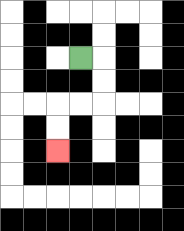{'start': '[3, 2]', 'end': '[2, 6]', 'path_directions': 'R,D,D,L,L,D,D', 'path_coordinates': '[[3, 2], [4, 2], [4, 3], [4, 4], [3, 4], [2, 4], [2, 5], [2, 6]]'}